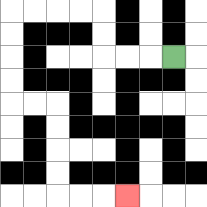{'start': '[7, 2]', 'end': '[5, 8]', 'path_directions': 'L,L,L,U,U,L,L,L,L,D,D,D,D,R,R,D,D,D,D,R,R,R', 'path_coordinates': '[[7, 2], [6, 2], [5, 2], [4, 2], [4, 1], [4, 0], [3, 0], [2, 0], [1, 0], [0, 0], [0, 1], [0, 2], [0, 3], [0, 4], [1, 4], [2, 4], [2, 5], [2, 6], [2, 7], [2, 8], [3, 8], [4, 8], [5, 8]]'}